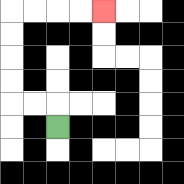{'start': '[2, 5]', 'end': '[4, 0]', 'path_directions': 'U,L,L,U,U,U,U,R,R,R,R', 'path_coordinates': '[[2, 5], [2, 4], [1, 4], [0, 4], [0, 3], [0, 2], [0, 1], [0, 0], [1, 0], [2, 0], [3, 0], [4, 0]]'}